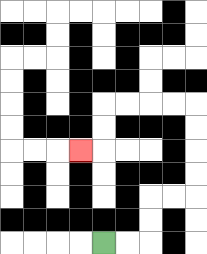{'start': '[4, 10]', 'end': '[3, 6]', 'path_directions': 'R,R,U,U,R,R,U,U,U,U,L,L,L,L,D,D,L', 'path_coordinates': '[[4, 10], [5, 10], [6, 10], [6, 9], [6, 8], [7, 8], [8, 8], [8, 7], [8, 6], [8, 5], [8, 4], [7, 4], [6, 4], [5, 4], [4, 4], [4, 5], [4, 6], [3, 6]]'}